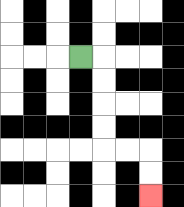{'start': '[3, 2]', 'end': '[6, 8]', 'path_directions': 'R,D,D,D,D,R,R,D,D', 'path_coordinates': '[[3, 2], [4, 2], [4, 3], [4, 4], [4, 5], [4, 6], [5, 6], [6, 6], [6, 7], [6, 8]]'}